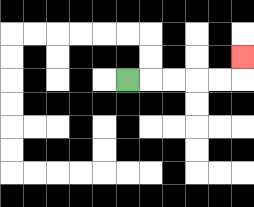{'start': '[5, 3]', 'end': '[10, 2]', 'path_directions': 'R,R,R,R,R,U', 'path_coordinates': '[[5, 3], [6, 3], [7, 3], [8, 3], [9, 3], [10, 3], [10, 2]]'}